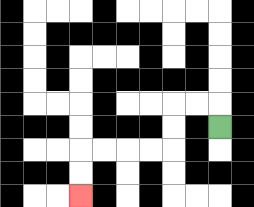{'start': '[9, 5]', 'end': '[3, 8]', 'path_directions': 'U,L,L,D,D,L,L,L,L,D,D', 'path_coordinates': '[[9, 5], [9, 4], [8, 4], [7, 4], [7, 5], [7, 6], [6, 6], [5, 6], [4, 6], [3, 6], [3, 7], [3, 8]]'}